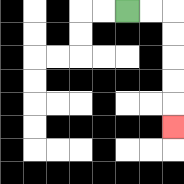{'start': '[5, 0]', 'end': '[7, 5]', 'path_directions': 'R,R,D,D,D,D,D', 'path_coordinates': '[[5, 0], [6, 0], [7, 0], [7, 1], [7, 2], [7, 3], [7, 4], [7, 5]]'}